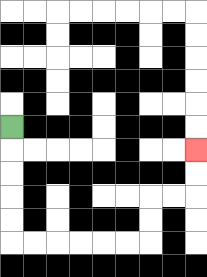{'start': '[0, 5]', 'end': '[8, 6]', 'path_directions': 'D,D,D,D,D,R,R,R,R,R,R,U,U,R,R,U,U', 'path_coordinates': '[[0, 5], [0, 6], [0, 7], [0, 8], [0, 9], [0, 10], [1, 10], [2, 10], [3, 10], [4, 10], [5, 10], [6, 10], [6, 9], [6, 8], [7, 8], [8, 8], [8, 7], [8, 6]]'}